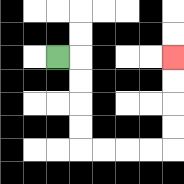{'start': '[2, 2]', 'end': '[7, 2]', 'path_directions': 'R,D,D,D,D,R,R,R,R,U,U,U,U', 'path_coordinates': '[[2, 2], [3, 2], [3, 3], [3, 4], [3, 5], [3, 6], [4, 6], [5, 6], [6, 6], [7, 6], [7, 5], [7, 4], [7, 3], [7, 2]]'}